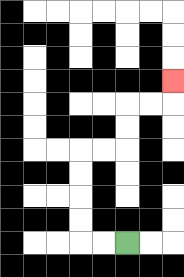{'start': '[5, 10]', 'end': '[7, 3]', 'path_directions': 'L,L,U,U,U,U,R,R,U,U,R,R,U', 'path_coordinates': '[[5, 10], [4, 10], [3, 10], [3, 9], [3, 8], [3, 7], [3, 6], [4, 6], [5, 6], [5, 5], [5, 4], [6, 4], [7, 4], [7, 3]]'}